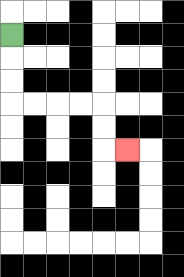{'start': '[0, 1]', 'end': '[5, 6]', 'path_directions': 'D,D,D,R,R,R,R,D,D,R', 'path_coordinates': '[[0, 1], [0, 2], [0, 3], [0, 4], [1, 4], [2, 4], [3, 4], [4, 4], [4, 5], [4, 6], [5, 6]]'}